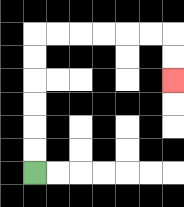{'start': '[1, 7]', 'end': '[7, 3]', 'path_directions': 'U,U,U,U,U,U,R,R,R,R,R,R,D,D', 'path_coordinates': '[[1, 7], [1, 6], [1, 5], [1, 4], [1, 3], [1, 2], [1, 1], [2, 1], [3, 1], [4, 1], [5, 1], [6, 1], [7, 1], [7, 2], [7, 3]]'}